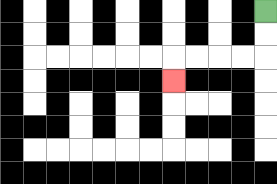{'start': '[11, 0]', 'end': '[7, 3]', 'path_directions': 'D,D,L,L,L,L,D', 'path_coordinates': '[[11, 0], [11, 1], [11, 2], [10, 2], [9, 2], [8, 2], [7, 2], [7, 3]]'}